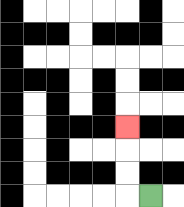{'start': '[6, 8]', 'end': '[5, 5]', 'path_directions': 'L,U,U,U', 'path_coordinates': '[[6, 8], [5, 8], [5, 7], [5, 6], [5, 5]]'}